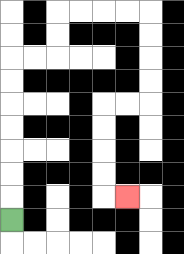{'start': '[0, 9]', 'end': '[5, 8]', 'path_directions': 'U,U,U,U,U,U,U,R,R,U,U,R,R,R,R,D,D,D,D,L,L,D,D,D,D,R', 'path_coordinates': '[[0, 9], [0, 8], [0, 7], [0, 6], [0, 5], [0, 4], [0, 3], [0, 2], [1, 2], [2, 2], [2, 1], [2, 0], [3, 0], [4, 0], [5, 0], [6, 0], [6, 1], [6, 2], [6, 3], [6, 4], [5, 4], [4, 4], [4, 5], [4, 6], [4, 7], [4, 8], [5, 8]]'}